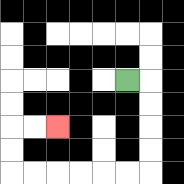{'start': '[5, 3]', 'end': '[2, 5]', 'path_directions': 'R,D,D,D,D,L,L,L,L,L,L,U,U,R,R', 'path_coordinates': '[[5, 3], [6, 3], [6, 4], [6, 5], [6, 6], [6, 7], [5, 7], [4, 7], [3, 7], [2, 7], [1, 7], [0, 7], [0, 6], [0, 5], [1, 5], [2, 5]]'}